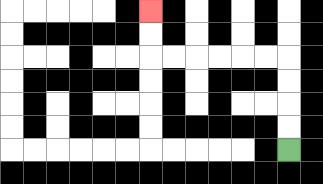{'start': '[12, 6]', 'end': '[6, 0]', 'path_directions': 'U,U,U,U,L,L,L,L,L,L,U,U', 'path_coordinates': '[[12, 6], [12, 5], [12, 4], [12, 3], [12, 2], [11, 2], [10, 2], [9, 2], [8, 2], [7, 2], [6, 2], [6, 1], [6, 0]]'}